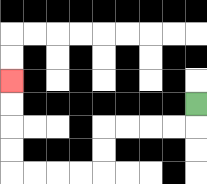{'start': '[8, 4]', 'end': '[0, 3]', 'path_directions': 'D,L,L,L,L,D,D,L,L,L,L,U,U,U,U', 'path_coordinates': '[[8, 4], [8, 5], [7, 5], [6, 5], [5, 5], [4, 5], [4, 6], [4, 7], [3, 7], [2, 7], [1, 7], [0, 7], [0, 6], [0, 5], [0, 4], [0, 3]]'}